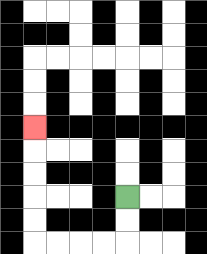{'start': '[5, 8]', 'end': '[1, 5]', 'path_directions': 'D,D,L,L,L,L,U,U,U,U,U', 'path_coordinates': '[[5, 8], [5, 9], [5, 10], [4, 10], [3, 10], [2, 10], [1, 10], [1, 9], [1, 8], [1, 7], [1, 6], [1, 5]]'}